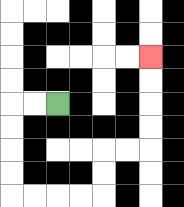{'start': '[2, 4]', 'end': '[6, 2]', 'path_directions': 'L,L,D,D,D,D,R,R,R,R,U,U,R,R,U,U,U,U', 'path_coordinates': '[[2, 4], [1, 4], [0, 4], [0, 5], [0, 6], [0, 7], [0, 8], [1, 8], [2, 8], [3, 8], [4, 8], [4, 7], [4, 6], [5, 6], [6, 6], [6, 5], [6, 4], [6, 3], [6, 2]]'}